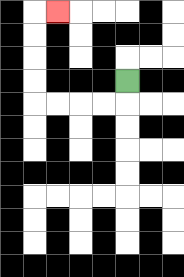{'start': '[5, 3]', 'end': '[2, 0]', 'path_directions': 'D,L,L,L,L,U,U,U,U,R', 'path_coordinates': '[[5, 3], [5, 4], [4, 4], [3, 4], [2, 4], [1, 4], [1, 3], [1, 2], [1, 1], [1, 0], [2, 0]]'}